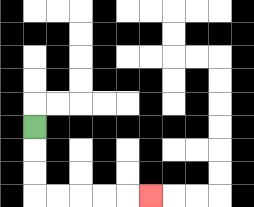{'start': '[1, 5]', 'end': '[6, 8]', 'path_directions': 'D,D,D,R,R,R,R,R', 'path_coordinates': '[[1, 5], [1, 6], [1, 7], [1, 8], [2, 8], [3, 8], [4, 8], [5, 8], [6, 8]]'}